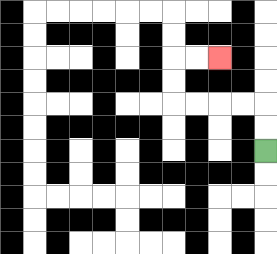{'start': '[11, 6]', 'end': '[9, 2]', 'path_directions': 'U,U,L,L,L,L,U,U,R,R', 'path_coordinates': '[[11, 6], [11, 5], [11, 4], [10, 4], [9, 4], [8, 4], [7, 4], [7, 3], [7, 2], [8, 2], [9, 2]]'}